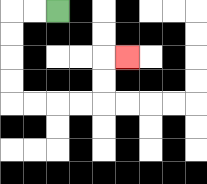{'start': '[2, 0]', 'end': '[5, 2]', 'path_directions': 'L,L,D,D,D,D,R,R,R,R,U,U,R', 'path_coordinates': '[[2, 0], [1, 0], [0, 0], [0, 1], [0, 2], [0, 3], [0, 4], [1, 4], [2, 4], [3, 4], [4, 4], [4, 3], [4, 2], [5, 2]]'}